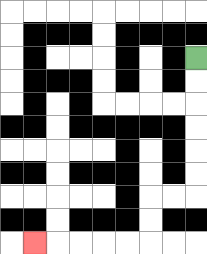{'start': '[8, 2]', 'end': '[1, 10]', 'path_directions': 'D,D,D,D,D,D,L,L,D,D,L,L,L,L,L', 'path_coordinates': '[[8, 2], [8, 3], [8, 4], [8, 5], [8, 6], [8, 7], [8, 8], [7, 8], [6, 8], [6, 9], [6, 10], [5, 10], [4, 10], [3, 10], [2, 10], [1, 10]]'}